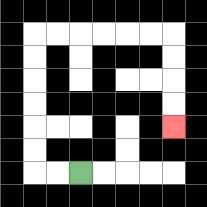{'start': '[3, 7]', 'end': '[7, 5]', 'path_directions': 'L,L,U,U,U,U,U,U,R,R,R,R,R,R,D,D,D,D', 'path_coordinates': '[[3, 7], [2, 7], [1, 7], [1, 6], [1, 5], [1, 4], [1, 3], [1, 2], [1, 1], [2, 1], [3, 1], [4, 1], [5, 1], [6, 1], [7, 1], [7, 2], [7, 3], [7, 4], [7, 5]]'}